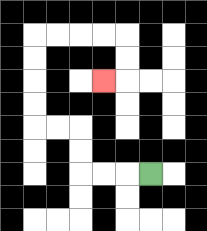{'start': '[6, 7]', 'end': '[4, 3]', 'path_directions': 'L,L,L,U,U,L,L,U,U,U,U,R,R,R,R,D,D,L', 'path_coordinates': '[[6, 7], [5, 7], [4, 7], [3, 7], [3, 6], [3, 5], [2, 5], [1, 5], [1, 4], [1, 3], [1, 2], [1, 1], [2, 1], [3, 1], [4, 1], [5, 1], [5, 2], [5, 3], [4, 3]]'}